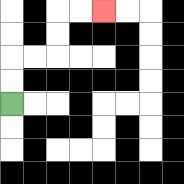{'start': '[0, 4]', 'end': '[4, 0]', 'path_directions': 'U,U,R,R,U,U,R,R', 'path_coordinates': '[[0, 4], [0, 3], [0, 2], [1, 2], [2, 2], [2, 1], [2, 0], [3, 0], [4, 0]]'}